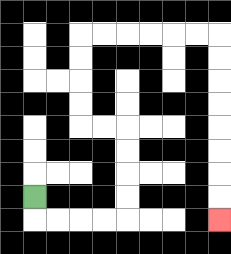{'start': '[1, 8]', 'end': '[9, 9]', 'path_directions': 'D,R,R,R,R,U,U,U,U,L,L,U,U,U,U,R,R,R,R,R,R,D,D,D,D,D,D,D,D', 'path_coordinates': '[[1, 8], [1, 9], [2, 9], [3, 9], [4, 9], [5, 9], [5, 8], [5, 7], [5, 6], [5, 5], [4, 5], [3, 5], [3, 4], [3, 3], [3, 2], [3, 1], [4, 1], [5, 1], [6, 1], [7, 1], [8, 1], [9, 1], [9, 2], [9, 3], [9, 4], [9, 5], [9, 6], [9, 7], [9, 8], [9, 9]]'}